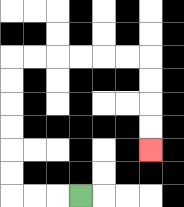{'start': '[3, 8]', 'end': '[6, 6]', 'path_directions': 'L,L,L,U,U,U,U,U,U,R,R,R,R,R,R,D,D,D,D', 'path_coordinates': '[[3, 8], [2, 8], [1, 8], [0, 8], [0, 7], [0, 6], [0, 5], [0, 4], [0, 3], [0, 2], [1, 2], [2, 2], [3, 2], [4, 2], [5, 2], [6, 2], [6, 3], [6, 4], [6, 5], [6, 6]]'}